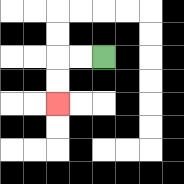{'start': '[4, 2]', 'end': '[2, 4]', 'path_directions': 'L,L,D,D', 'path_coordinates': '[[4, 2], [3, 2], [2, 2], [2, 3], [2, 4]]'}